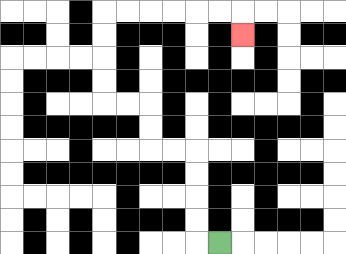{'start': '[9, 10]', 'end': '[10, 1]', 'path_directions': 'L,U,U,U,U,L,L,U,U,L,L,U,U,U,U,R,R,R,R,R,R,D', 'path_coordinates': '[[9, 10], [8, 10], [8, 9], [8, 8], [8, 7], [8, 6], [7, 6], [6, 6], [6, 5], [6, 4], [5, 4], [4, 4], [4, 3], [4, 2], [4, 1], [4, 0], [5, 0], [6, 0], [7, 0], [8, 0], [9, 0], [10, 0], [10, 1]]'}